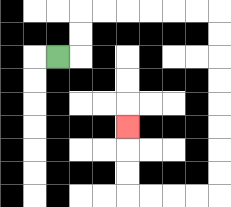{'start': '[2, 2]', 'end': '[5, 5]', 'path_directions': 'R,U,U,R,R,R,R,R,R,D,D,D,D,D,D,D,D,L,L,L,L,U,U,U', 'path_coordinates': '[[2, 2], [3, 2], [3, 1], [3, 0], [4, 0], [5, 0], [6, 0], [7, 0], [8, 0], [9, 0], [9, 1], [9, 2], [9, 3], [9, 4], [9, 5], [9, 6], [9, 7], [9, 8], [8, 8], [7, 8], [6, 8], [5, 8], [5, 7], [5, 6], [5, 5]]'}